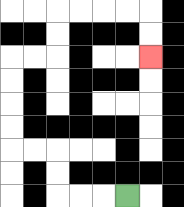{'start': '[5, 8]', 'end': '[6, 2]', 'path_directions': 'L,L,L,U,U,L,L,U,U,U,U,R,R,U,U,R,R,R,R,D,D', 'path_coordinates': '[[5, 8], [4, 8], [3, 8], [2, 8], [2, 7], [2, 6], [1, 6], [0, 6], [0, 5], [0, 4], [0, 3], [0, 2], [1, 2], [2, 2], [2, 1], [2, 0], [3, 0], [4, 0], [5, 0], [6, 0], [6, 1], [6, 2]]'}